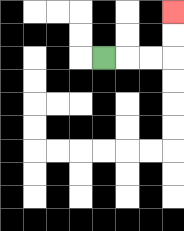{'start': '[4, 2]', 'end': '[7, 0]', 'path_directions': 'R,R,R,U,U', 'path_coordinates': '[[4, 2], [5, 2], [6, 2], [7, 2], [7, 1], [7, 0]]'}